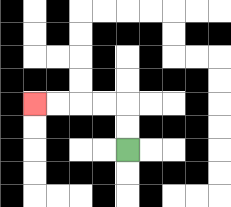{'start': '[5, 6]', 'end': '[1, 4]', 'path_directions': 'U,U,L,L,L,L', 'path_coordinates': '[[5, 6], [5, 5], [5, 4], [4, 4], [3, 4], [2, 4], [1, 4]]'}